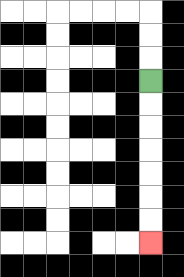{'start': '[6, 3]', 'end': '[6, 10]', 'path_directions': 'D,D,D,D,D,D,D', 'path_coordinates': '[[6, 3], [6, 4], [6, 5], [6, 6], [6, 7], [6, 8], [6, 9], [6, 10]]'}